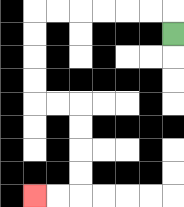{'start': '[7, 1]', 'end': '[1, 8]', 'path_directions': 'U,L,L,L,L,L,L,D,D,D,D,R,R,D,D,D,D,L,L', 'path_coordinates': '[[7, 1], [7, 0], [6, 0], [5, 0], [4, 0], [3, 0], [2, 0], [1, 0], [1, 1], [1, 2], [1, 3], [1, 4], [2, 4], [3, 4], [3, 5], [3, 6], [3, 7], [3, 8], [2, 8], [1, 8]]'}